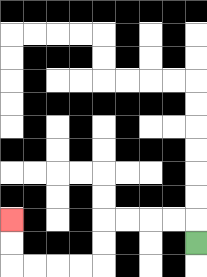{'start': '[8, 10]', 'end': '[0, 9]', 'path_directions': 'U,L,L,L,L,D,D,L,L,L,L,U,U', 'path_coordinates': '[[8, 10], [8, 9], [7, 9], [6, 9], [5, 9], [4, 9], [4, 10], [4, 11], [3, 11], [2, 11], [1, 11], [0, 11], [0, 10], [0, 9]]'}